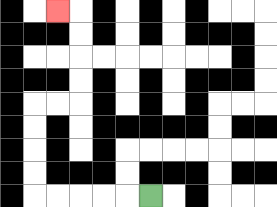{'start': '[6, 8]', 'end': '[2, 0]', 'path_directions': 'L,L,L,L,L,U,U,U,U,R,R,U,U,U,U,L', 'path_coordinates': '[[6, 8], [5, 8], [4, 8], [3, 8], [2, 8], [1, 8], [1, 7], [1, 6], [1, 5], [1, 4], [2, 4], [3, 4], [3, 3], [3, 2], [3, 1], [3, 0], [2, 0]]'}